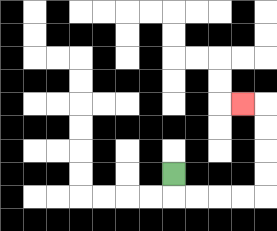{'start': '[7, 7]', 'end': '[10, 4]', 'path_directions': 'D,R,R,R,R,U,U,U,U,L', 'path_coordinates': '[[7, 7], [7, 8], [8, 8], [9, 8], [10, 8], [11, 8], [11, 7], [11, 6], [11, 5], [11, 4], [10, 4]]'}